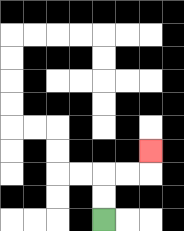{'start': '[4, 9]', 'end': '[6, 6]', 'path_directions': 'U,U,R,R,U', 'path_coordinates': '[[4, 9], [4, 8], [4, 7], [5, 7], [6, 7], [6, 6]]'}